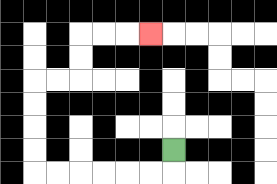{'start': '[7, 6]', 'end': '[6, 1]', 'path_directions': 'D,L,L,L,L,L,L,U,U,U,U,R,R,U,U,R,R,R', 'path_coordinates': '[[7, 6], [7, 7], [6, 7], [5, 7], [4, 7], [3, 7], [2, 7], [1, 7], [1, 6], [1, 5], [1, 4], [1, 3], [2, 3], [3, 3], [3, 2], [3, 1], [4, 1], [5, 1], [6, 1]]'}